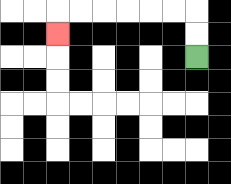{'start': '[8, 2]', 'end': '[2, 1]', 'path_directions': 'U,U,L,L,L,L,L,L,D', 'path_coordinates': '[[8, 2], [8, 1], [8, 0], [7, 0], [6, 0], [5, 0], [4, 0], [3, 0], [2, 0], [2, 1]]'}